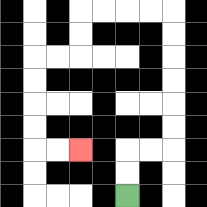{'start': '[5, 8]', 'end': '[3, 6]', 'path_directions': 'U,U,R,R,U,U,U,U,U,U,L,L,L,L,D,D,L,L,D,D,D,D,R,R', 'path_coordinates': '[[5, 8], [5, 7], [5, 6], [6, 6], [7, 6], [7, 5], [7, 4], [7, 3], [7, 2], [7, 1], [7, 0], [6, 0], [5, 0], [4, 0], [3, 0], [3, 1], [3, 2], [2, 2], [1, 2], [1, 3], [1, 4], [1, 5], [1, 6], [2, 6], [3, 6]]'}